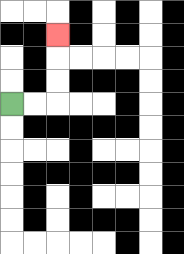{'start': '[0, 4]', 'end': '[2, 1]', 'path_directions': 'R,R,U,U,U', 'path_coordinates': '[[0, 4], [1, 4], [2, 4], [2, 3], [2, 2], [2, 1]]'}